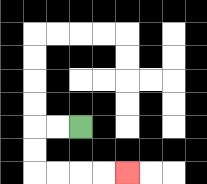{'start': '[3, 5]', 'end': '[5, 7]', 'path_directions': 'L,L,D,D,R,R,R,R', 'path_coordinates': '[[3, 5], [2, 5], [1, 5], [1, 6], [1, 7], [2, 7], [3, 7], [4, 7], [5, 7]]'}